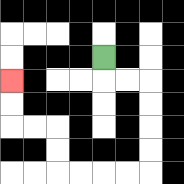{'start': '[4, 2]', 'end': '[0, 3]', 'path_directions': 'D,R,R,D,D,D,D,L,L,L,L,U,U,L,L,U,U', 'path_coordinates': '[[4, 2], [4, 3], [5, 3], [6, 3], [6, 4], [6, 5], [6, 6], [6, 7], [5, 7], [4, 7], [3, 7], [2, 7], [2, 6], [2, 5], [1, 5], [0, 5], [0, 4], [0, 3]]'}